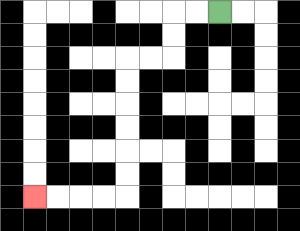{'start': '[9, 0]', 'end': '[1, 8]', 'path_directions': 'L,L,D,D,L,L,D,D,D,D,D,D,L,L,L,L', 'path_coordinates': '[[9, 0], [8, 0], [7, 0], [7, 1], [7, 2], [6, 2], [5, 2], [5, 3], [5, 4], [5, 5], [5, 6], [5, 7], [5, 8], [4, 8], [3, 8], [2, 8], [1, 8]]'}